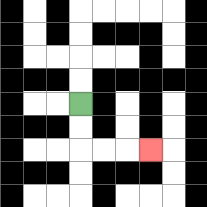{'start': '[3, 4]', 'end': '[6, 6]', 'path_directions': 'D,D,R,R,R', 'path_coordinates': '[[3, 4], [3, 5], [3, 6], [4, 6], [5, 6], [6, 6]]'}